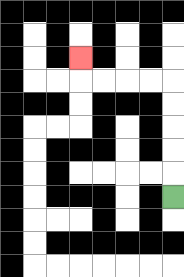{'start': '[7, 8]', 'end': '[3, 2]', 'path_directions': 'U,U,U,U,U,L,L,L,L,U', 'path_coordinates': '[[7, 8], [7, 7], [7, 6], [7, 5], [7, 4], [7, 3], [6, 3], [5, 3], [4, 3], [3, 3], [3, 2]]'}